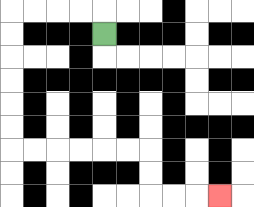{'start': '[4, 1]', 'end': '[9, 8]', 'path_directions': 'U,L,L,L,L,D,D,D,D,D,D,R,R,R,R,R,R,D,D,R,R,R', 'path_coordinates': '[[4, 1], [4, 0], [3, 0], [2, 0], [1, 0], [0, 0], [0, 1], [0, 2], [0, 3], [0, 4], [0, 5], [0, 6], [1, 6], [2, 6], [3, 6], [4, 6], [5, 6], [6, 6], [6, 7], [6, 8], [7, 8], [8, 8], [9, 8]]'}